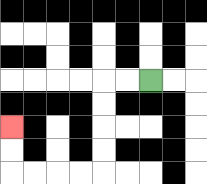{'start': '[6, 3]', 'end': '[0, 5]', 'path_directions': 'L,L,D,D,D,D,L,L,L,L,U,U', 'path_coordinates': '[[6, 3], [5, 3], [4, 3], [4, 4], [4, 5], [4, 6], [4, 7], [3, 7], [2, 7], [1, 7], [0, 7], [0, 6], [0, 5]]'}